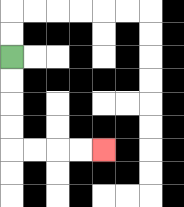{'start': '[0, 2]', 'end': '[4, 6]', 'path_directions': 'D,D,D,D,R,R,R,R', 'path_coordinates': '[[0, 2], [0, 3], [0, 4], [0, 5], [0, 6], [1, 6], [2, 6], [3, 6], [4, 6]]'}